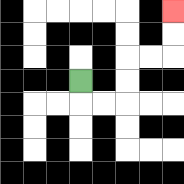{'start': '[3, 3]', 'end': '[7, 0]', 'path_directions': 'D,R,R,U,U,R,R,U,U', 'path_coordinates': '[[3, 3], [3, 4], [4, 4], [5, 4], [5, 3], [5, 2], [6, 2], [7, 2], [7, 1], [7, 0]]'}